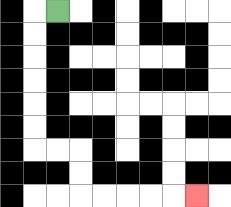{'start': '[2, 0]', 'end': '[8, 8]', 'path_directions': 'L,D,D,D,D,D,D,R,R,D,D,R,R,R,R,R', 'path_coordinates': '[[2, 0], [1, 0], [1, 1], [1, 2], [1, 3], [1, 4], [1, 5], [1, 6], [2, 6], [3, 6], [3, 7], [3, 8], [4, 8], [5, 8], [6, 8], [7, 8], [8, 8]]'}